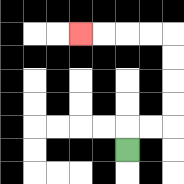{'start': '[5, 6]', 'end': '[3, 1]', 'path_directions': 'U,R,R,U,U,U,U,L,L,L,L', 'path_coordinates': '[[5, 6], [5, 5], [6, 5], [7, 5], [7, 4], [7, 3], [7, 2], [7, 1], [6, 1], [5, 1], [4, 1], [3, 1]]'}